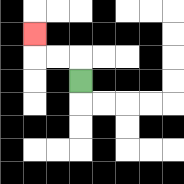{'start': '[3, 3]', 'end': '[1, 1]', 'path_directions': 'U,L,L,U', 'path_coordinates': '[[3, 3], [3, 2], [2, 2], [1, 2], [1, 1]]'}